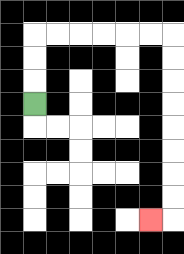{'start': '[1, 4]', 'end': '[6, 9]', 'path_directions': 'U,U,U,R,R,R,R,R,R,D,D,D,D,D,D,D,D,L', 'path_coordinates': '[[1, 4], [1, 3], [1, 2], [1, 1], [2, 1], [3, 1], [4, 1], [5, 1], [6, 1], [7, 1], [7, 2], [7, 3], [7, 4], [7, 5], [7, 6], [7, 7], [7, 8], [7, 9], [6, 9]]'}